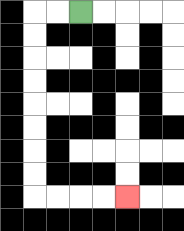{'start': '[3, 0]', 'end': '[5, 8]', 'path_directions': 'L,L,D,D,D,D,D,D,D,D,R,R,R,R', 'path_coordinates': '[[3, 0], [2, 0], [1, 0], [1, 1], [1, 2], [1, 3], [1, 4], [1, 5], [1, 6], [1, 7], [1, 8], [2, 8], [3, 8], [4, 8], [5, 8]]'}